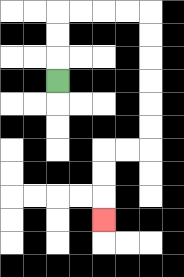{'start': '[2, 3]', 'end': '[4, 9]', 'path_directions': 'U,U,U,R,R,R,R,D,D,D,D,D,D,L,L,D,D,D', 'path_coordinates': '[[2, 3], [2, 2], [2, 1], [2, 0], [3, 0], [4, 0], [5, 0], [6, 0], [6, 1], [6, 2], [6, 3], [6, 4], [6, 5], [6, 6], [5, 6], [4, 6], [4, 7], [4, 8], [4, 9]]'}